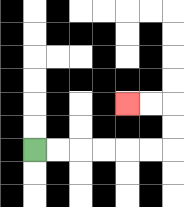{'start': '[1, 6]', 'end': '[5, 4]', 'path_directions': 'R,R,R,R,R,R,U,U,L,L', 'path_coordinates': '[[1, 6], [2, 6], [3, 6], [4, 6], [5, 6], [6, 6], [7, 6], [7, 5], [7, 4], [6, 4], [5, 4]]'}